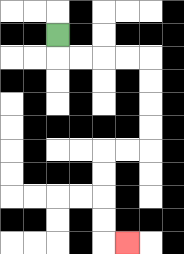{'start': '[2, 1]', 'end': '[5, 10]', 'path_directions': 'D,R,R,R,R,D,D,D,D,L,L,D,D,D,D,R', 'path_coordinates': '[[2, 1], [2, 2], [3, 2], [4, 2], [5, 2], [6, 2], [6, 3], [6, 4], [6, 5], [6, 6], [5, 6], [4, 6], [4, 7], [4, 8], [4, 9], [4, 10], [5, 10]]'}